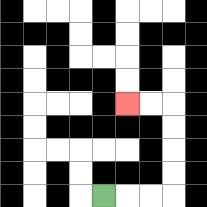{'start': '[4, 8]', 'end': '[5, 4]', 'path_directions': 'R,R,R,U,U,U,U,L,L', 'path_coordinates': '[[4, 8], [5, 8], [6, 8], [7, 8], [7, 7], [7, 6], [7, 5], [7, 4], [6, 4], [5, 4]]'}